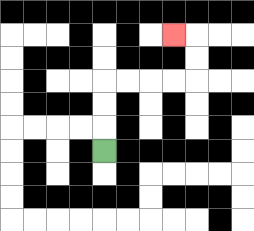{'start': '[4, 6]', 'end': '[7, 1]', 'path_directions': 'U,U,U,R,R,R,R,U,U,L', 'path_coordinates': '[[4, 6], [4, 5], [4, 4], [4, 3], [5, 3], [6, 3], [7, 3], [8, 3], [8, 2], [8, 1], [7, 1]]'}